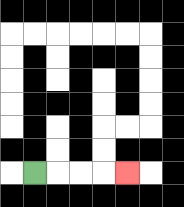{'start': '[1, 7]', 'end': '[5, 7]', 'path_directions': 'R,R,R,R', 'path_coordinates': '[[1, 7], [2, 7], [3, 7], [4, 7], [5, 7]]'}